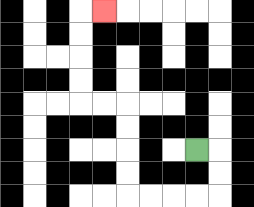{'start': '[8, 6]', 'end': '[4, 0]', 'path_directions': 'R,D,D,L,L,L,L,U,U,U,U,L,L,U,U,U,U,R', 'path_coordinates': '[[8, 6], [9, 6], [9, 7], [9, 8], [8, 8], [7, 8], [6, 8], [5, 8], [5, 7], [5, 6], [5, 5], [5, 4], [4, 4], [3, 4], [3, 3], [3, 2], [3, 1], [3, 0], [4, 0]]'}